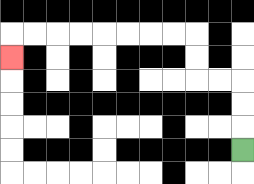{'start': '[10, 6]', 'end': '[0, 2]', 'path_directions': 'U,U,U,L,L,U,U,L,L,L,L,L,L,L,L,D', 'path_coordinates': '[[10, 6], [10, 5], [10, 4], [10, 3], [9, 3], [8, 3], [8, 2], [8, 1], [7, 1], [6, 1], [5, 1], [4, 1], [3, 1], [2, 1], [1, 1], [0, 1], [0, 2]]'}